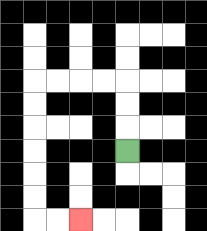{'start': '[5, 6]', 'end': '[3, 9]', 'path_directions': 'U,U,U,L,L,L,L,D,D,D,D,D,D,R,R', 'path_coordinates': '[[5, 6], [5, 5], [5, 4], [5, 3], [4, 3], [3, 3], [2, 3], [1, 3], [1, 4], [1, 5], [1, 6], [1, 7], [1, 8], [1, 9], [2, 9], [3, 9]]'}